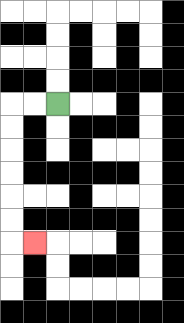{'start': '[2, 4]', 'end': '[1, 10]', 'path_directions': 'L,L,D,D,D,D,D,D,R', 'path_coordinates': '[[2, 4], [1, 4], [0, 4], [0, 5], [0, 6], [0, 7], [0, 8], [0, 9], [0, 10], [1, 10]]'}